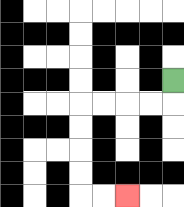{'start': '[7, 3]', 'end': '[5, 8]', 'path_directions': 'D,L,L,L,L,D,D,D,D,R,R', 'path_coordinates': '[[7, 3], [7, 4], [6, 4], [5, 4], [4, 4], [3, 4], [3, 5], [3, 6], [3, 7], [3, 8], [4, 8], [5, 8]]'}